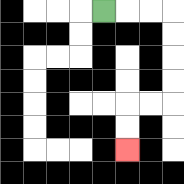{'start': '[4, 0]', 'end': '[5, 6]', 'path_directions': 'R,R,R,D,D,D,D,L,L,D,D', 'path_coordinates': '[[4, 0], [5, 0], [6, 0], [7, 0], [7, 1], [7, 2], [7, 3], [7, 4], [6, 4], [5, 4], [5, 5], [5, 6]]'}